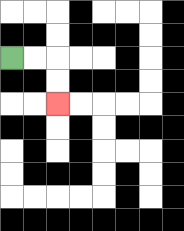{'start': '[0, 2]', 'end': '[2, 4]', 'path_directions': 'R,R,D,D', 'path_coordinates': '[[0, 2], [1, 2], [2, 2], [2, 3], [2, 4]]'}